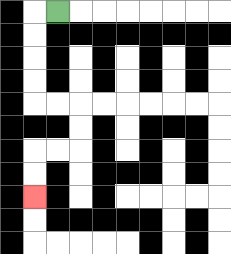{'start': '[2, 0]', 'end': '[1, 8]', 'path_directions': 'L,D,D,D,D,R,R,D,D,L,L,D,D', 'path_coordinates': '[[2, 0], [1, 0], [1, 1], [1, 2], [1, 3], [1, 4], [2, 4], [3, 4], [3, 5], [3, 6], [2, 6], [1, 6], [1, 7], [1, 8]]'}